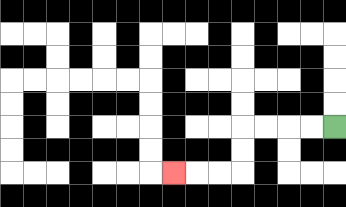{'start': '[14, 5]', 'end': '[7, 7]', 'path_directions': 'L,L,L,L,D,D,L,L,L', 'path_coordinates': '[[14, 5], [13, 5], [12, 5], [11, 5], [10, 5], [10, 6], [10, 7], [9, 7], [8, 7], [7, 7]]'}